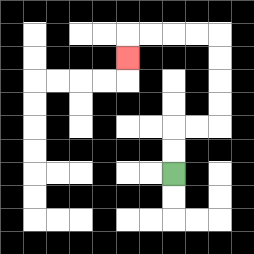{'start': '[7, 7]', 'end': '[5, 2]', 'path_directions': 'U,U,R,R,U,U,U,U,L,L,L,L,D', 'path_coordinates': '[[7, 7], [7, 6], [7, 5], [8, 5], [9, 5], [9, 4], [9, 3], [9, 2], [9, 1], [8, 1], [7, 1], [6, 1], [5, 1], [5, 2]]'}